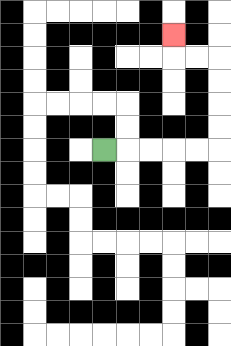{'start': '[4, 6]', 'end': '[7, 1]', 'path_directions': 'R,R,R,R,R,U,U,U,U,L,L,U', 'path_coordinates': '[[4, 6], [5, 6], [6, 6], [7, 6], [8, 6], [9, 6], [9, 5], [9, 4], [9, 3], [9, 2], [8, 2], [7, 2], [7, 1]]'}